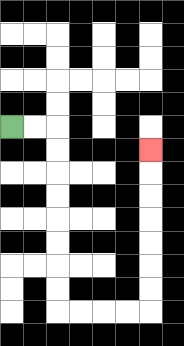{'start': '[0, 5]', 'end': '[6, 6]', 'path_directions': 'R,R,D,D,D,D,D,D,D,D,R,R,R,R,U,U,U,U,U,U,U', 'path_coordinates': '[[0, 5], [1, 5], [2, 5], [2, 6], [2, 7], [2, 8], [2, 9], [2, 10], [2, 11], [2, 12], [2, 13], [3, 13], [4, 13], [5, 13], [6, 13], [6, 12], [6, 11], [6, 10], [6, 9], [6, 8], [6, 7], [6, 6]]'}